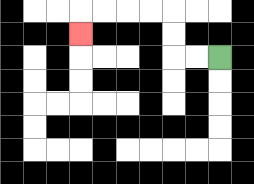{'start': '[9, 2]', 'end': '[3, 1]', 'path_directions': 'L,L,U,U,L,L,L,L,D', 'path_coordinates': '[[9, 2], [8, 2], [7, 2], [7, 1], [7, 0], [6, 0], [5, 0], [4, 0], [3, 0], [3, 1]]'}